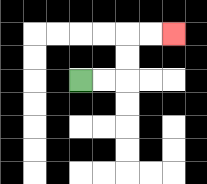{'start': '[3, 3]', 'end': '[7, 1]', 'path_directions': 'R,R,U,U,R,R', 'path_coordinates': '[[3, 3], [4, 3], [5, 3], [5, 2], [5, 1], [6, 1], [7, 1]]'}